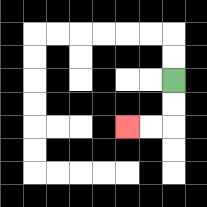{'start': '[7, 3]', 'end': '[5, 5]', 'path_directions': 'D,D,L,L', 'path_coordinates': '[[7, 3], [7, 4], [7, 5], [6, 5], [5, 5]]'}